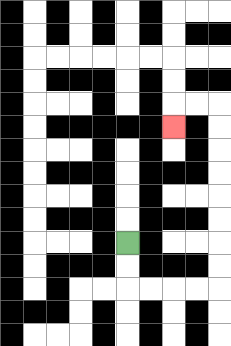{'start': '[5, 10]', 'end': '[7, 5]', 'path_directions': 'D,D,R,R,R,R,U,U,U,U,U,U,U,U,L,L,D', 'path_coordinates': '[[5, 10], [5, 11], [5, 12], [6, 12], [7, 12], [8, 12], [9, 12], [9, 11], [9, 10], [9, 9], [9, 8], [9, 7], [9, 6], [9, 5], [9, 4], [8, 4], [7, 4], [7, 5]]'}